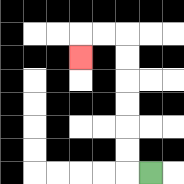{'start': '[6, 7]', 'end': '[3, 2]', 'path_directions': 'L,U,U,U,U,U,U,L,L,D', 'path_coordinates': '[[6, 7], [5, 7], [5, 6], [5, 5], [5, 4], [5, 3], [5, 2], [5, 1], [4, 1], [3, 1], [3, 2]]'}